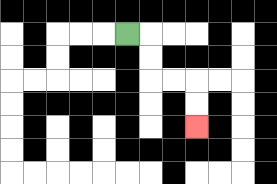{'start': '[5, 1]', 'end': '[8, 5]', 'path_directions': 'R,D,D,R,R,D,D', 'path_coordinates': '[[5, 1], [6, 1], [6, 2], [6, 3], [7, 3], [8, 3], [8, 4], [8, 5]]'}